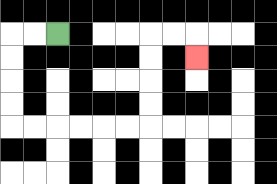{'start': '[2, 1]', 'end': '[8, 2]', 'path_directions': 'L,L,D,D,D,D,R,R,R,R,R,R,U,U,U,U,R,R,D', 'path_coordinates': '[[2, 1], [1, 1], [0, 1], [0, 2], [0, 3], [0, 4], [0, 5], [1, 5], [2, 5], [3, 5], [4, 5], [5, 5], [6, 5], [6, 4], [6, 3], [6, 2], [6, 1], [7, 1], [8, 1], [8, 2]]'}